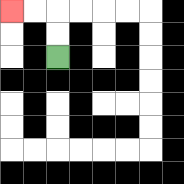{'start': '[2, 2]', 'end': '[0, 0]', 'path_directions': 'U,U,L,L', 'path_coordinates': '[[2, 2], [2, 1], [2, 0], [1, 0], [0, 0]]'}